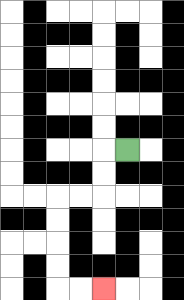{'start': '[5, 6]', 'end': '[4, 12]', 'path_directions': 'L,D,D,L,L,D,D,D,D,R,R', 'path_coordinates': '[[5, 6], [4, 6], [4, 7], [4, 8], [3, 8], [2, 8], [2, 9], [2, 10], [2, 11], [2, 12], [3, 12], [4, 12]]'}